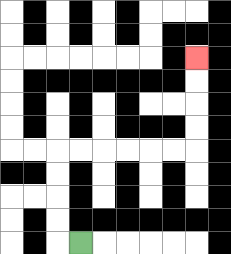{'start': '[3, 10]', 'end': '[8, 2]', 'path_directions': 'L,U,U,U,U,R,R,R,R,R,R,U,U,U,U', 'path_coordinates': '[[3, 10], [2, 10], [2, 9], [2, 8], [2, 7], [2, 6], [3, 6], [4, 6], [5, 6], [6, 6], [7, 6], [8, 6], [8, 5], [8, 4], [8, 3], [8, 2]]'}